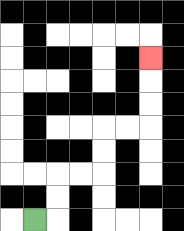{'start': '[1, 9]', 'end': '[6, 2]', 'path_directions': 'R,U,U,R,R,U,U,R,R,U,U,U', 'path_coordinates': '[[1, 9], [2, 9], [2, 8], [2, 7], [3, 7], [4, 7], [4, 6], [4, 5], [5, 5], [6, 5], [6, 4], [6, 3], [6, 2]]'}